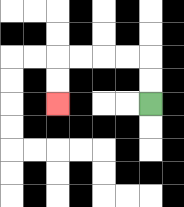{'start': '[6, 4]', 'end': '[2, 4]', 'path_directions': 'U,U,L,L,L,L,D,D', 'path_coordinates': '[[6, 4], [6, 3], [6, 2], [5, 2], [4, 2], [3, 2], [2, 2], [2, 3], [2, 4]]'}